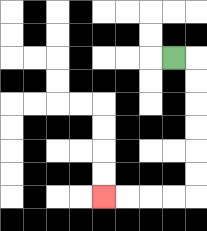{'start': '[7, 2]', 'end': '[4, 8]', 'path_directions': 'R,D,D,D,D,D,D,L,L,L,L', 'path_coordinates': '[[7, 2], [8, 2], [8, 3], [8, 4], [8, 5], [8, 6], [8, 7], [8, 8], [7, 8], [6, 8], [5, 8], [4, 8]]'}